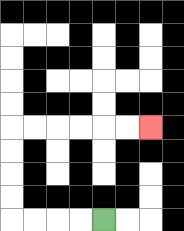{'start': '[4, 9]', 'end': '[6, 5]', 'path_directions': 'L,L,L,L,U,U,U,U,R,R,R,R,R,R', 'path_coordinates': '[[4, 9], [3, 9], [2, 9], [1, 9], [0, 9], [0, 8], [0, 7], [0, 6], [0, 5], [1, 5], [2, 5], [3, 5], [4, 5], [5, 5], [6, 5]]'}